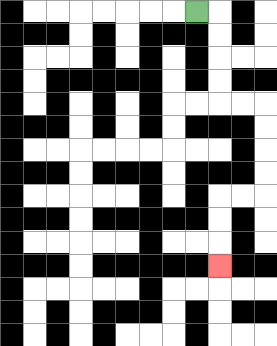{'start': '[8, 0]', 'end': '[9, 11]', 'path_directions': 'R,D,D,D,D,R,R,D,D,D,D,L,L,D,D,D', 'path_coordinates': '[[8, 0], [9, 0], [9, 1], [9, 2], [9, 3], [9, 4], [10, 4], [11, 4], [11, 5], [11, 6], [11, 7], [11, 8], [10, 8], [9, 8], [9, 9], [9, 10], [9, 11]]'}